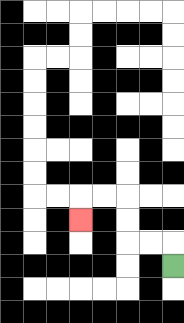{'start': '[7, 11]', 'end': '[3, 9]', 'path_directions': 'U,L,L,U,U,L,L,D', 'path_coordinates': '[[7, 11], [7, 10], [6, 10], [5, 10], [5, 9], [5, 8], [4, 8], [3, 8], [3, 9]]'}